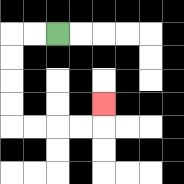{'start': '[2, 1]', 'end': '[4, 4]', 'path_directions': 'L,L,D,D,D,D,R,R,R,R,U', 'path_coordinates': '[[2, 1], [1, 1], [0, 1], [0, 2], [0, 3], [0, 4], [0, 5], [1, 5], [2, 5], [3, 5], [4, 5], [4, 4]]'}